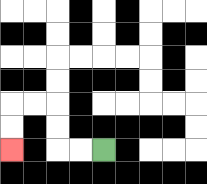{'start': '[4, 6]', 'end': '[0, 6]', 'path_directions': 'L,L,U,U,L,L,D,D', 'path_coordinates': '[[4, 6], [3, 6], [2, 6], [2, 5], [2, 4], [1, 4], [0, 4], [0, 5], [0, 6]]'}